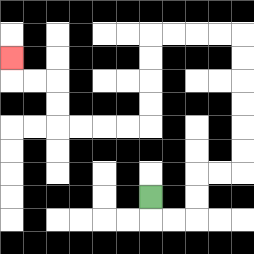{'start': '[6, 8]', 'end': '[0, 2]', 'path_directions': 'D,R,R,U,U,R,R,U,U,U,U,U,U,L,L,L,L,D,D,D,D,L,L,L,L,U,U,L,L,U', 'path_coordinates': '[[6, 8], [6, 9], [7, 9], [8, 9], [8, 8], [8, 7], [9, 7], [10, 7], [10, 6], [10, 5], [10, 4], [10, 3], [10, 2], [10, 1], [9, 1], [8, 1], [7, 1], [6, 1], [6, 2], [6, 3], [6, 4], [6, 5], [5, 5], [4, 5], [3, 5], [2, 5], [2, 4], [2, 3], [1, 3], [0, 3], [0, 2]]'}